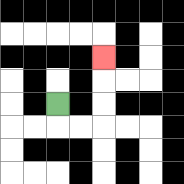{'start': '[2, 4]', 'end': '[4, 2]', 'path_directions': 'D,R,R,U,U,U', 'path_coordinates': '[[2, 4], [2, 5], [3, 5], [4, 5], [4, 4], [4, 3], [4, 2]]'}